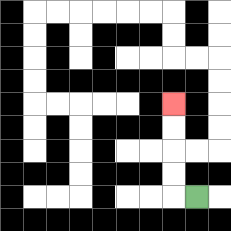{'start': '[8, 8]', 'end': '[7, 4]', 'path_directions': 'L,U,U,U,U', 'path_coordinates': '[[8, 8], [7, 8], [7, 7], [7, 6], [7, 5], [7, 4]]'}